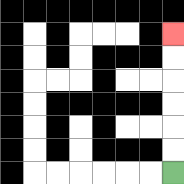{'start': '[7, 7]', 'end': '[7, 1]', 'path_directions': 'U,U,U,U,U,U', 'path_coordinates': '[[7, 7], [7, 6], [7, 5], [7, 4], [7, 3], [7, 2], [7, 1]]'}